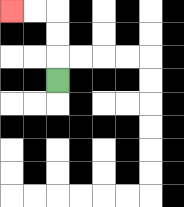{'start': '[2, 3]', 'end': '[0, 0]', 'path_directions': 'U,U,U,L,L', 'path_coordinates': '[[2, 3], [2, 2], [2, 1], [2, 0], [1, 0], [0, 0]]'}